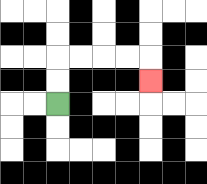{'start': '[2, 4]', 'end': '[6, 3]', 'path_directions': 'U,U,R,R,R,R,D', 'path_coordinates': '[[2, 4], [2, 3], [2, 2], [3, 2], [4, 2], [5, 2], [6, 2], [6, 3]]'}